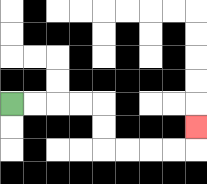{'start': '[0, 4]', 'end': '[8, 5]', 'path_directions': 'R,R,R,R,D,D,R,R,R,R,U', 'path_coordinates': '[[0, 4], [1, 4], [2, 4], [3, 4], [4, 4], [4, 5], [4, 6], [5, 6], [6, 6], [7, 6], [8, 6], [8, 5]]'}